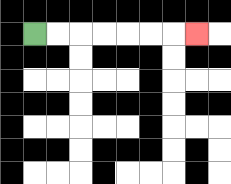{'start': '[1, 1]', 'end': '[8, 1]', 'path_directions': 'R,R,R,R,R,R,R', 'path_coordinates': '[[1, 1], [2, 1], [3, 1], [4, 1], [5, 1], [6, 1], [7, 1], [8, 1]]'}